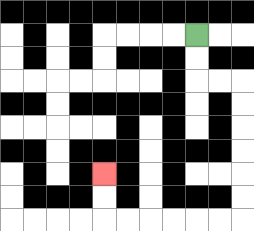{'start': '[8, 1]', 'end': '[4, 7]', 'path_directions': 'D,D,R,R,D,D,D,D,D,D,L,L,L,L,L,L,U,U', 'path_coordinates': '[[8, 1], [8, 2], [8, 3], [9, 3], [10, 3], [10, 4], [10, 5], [10, 6], [10, 7], [10, 8], [10, 9], [9, 9], [8, 9], [7, 9], [6, 9], [5, 9], [4, 9], [4, 8], [4, 7]]'}